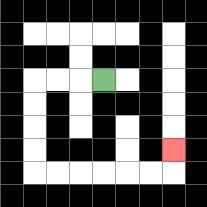{'start': '[4, 3]', 'end': '[7, 6]', 'path_directions': 'L,L,L,D,D,D,D,R,R,R,R,R,R,U', 'path_coordinates': '[[4, 3], [3, 3], [2, 3], [1, 3], [1, 4], [1, 5], [1, 6], [1, 7], [2, 7], [3, 7], [4, 7], [5, 7], [6, 7], [7, 7], [7, 6]]'}